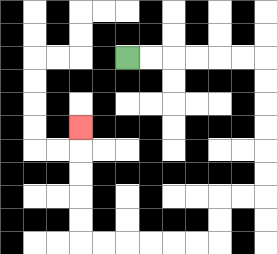{'start': '[5, 2]', 'end': '[3, 5]', 'path_directions': 'R,R,R,R,R,R,D,D,D,D,D,D,L,L,D,D,L,L,L,L,L,L,U,U,U,U,U', 'path_coordinates': '[[5, 2], [6, 2], [7, 2], [8, 2], [9, 2], [10, 2], [11, 2], [11, 3], [11, 4], [11, 5], [11, 6], [11, 7], [11, 8], [10, 8], [9, 8], [9, 9], [9, 10], [8, 10], [7, 10], [6, 10], [5, 10], [4, 10], [3, 10], [3, 9], [3, 8], [3, 7], [3, 6], [3, 5]]'}